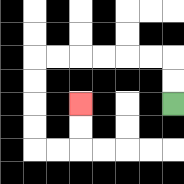{'start': '[7, 4]', 'end': '[3, 4]', 'path_directions': 'U,U,L,L,L,L,L,L,D,D,D,D,R,R,U,U', 'path_coordinates': '[[7, 4], [7, 3], [7, 2], [6, 2], [5, 2], [4, 2], [3, 2], [2, 2], [1, 2], [1, 3], [1, 4], [1, 5], [1, 6], [2, 6], [3, 6], [3, 5], [3, 4]]'}